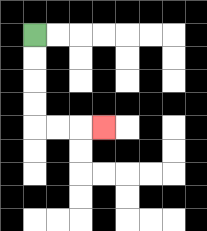{'start': '[1, 1]', 'end': '[4, 5]', 'path_directions': 'D,D,D,D,R,R,R', 'path_coordinates': '[[1, 1], [1, 2], [1, 3], [1, 4], [1, 5], [2, 5], [3, 5], [4, 5]]'}